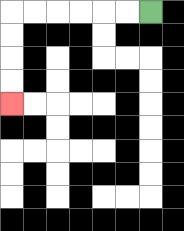{'start': '[6, 0]', 'end': '[0, 4]', 'path_directions': 'L,L,L,L,L,L,D,D,D,D', 'path_coordinates': '[[6, 0], [5, 0], [4, 0], [3, 0], [2, 0], [1, 0], [0, 0], [0, 1], [0, 2], [0, 3], [0, 4]]'}